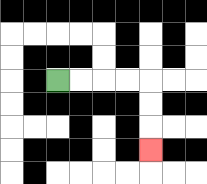{'start': '[2, 3]', 'end': '[6, 6]', 'path_directions': 'R,R,R,R,D,D,D', 'path_coordinates': '[[2, 3], [3, 3], [4, 3], [5, 3], [6, 3], [6, 4], [6, 5], [6, 6]]'}